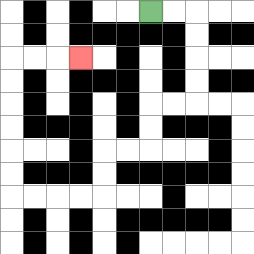{'start': '[6, 0]', 'end': '[3, 2]', 'path_directions': 'R,R,D,D,D,D,L,L,D,D,L,L,D,D,L,L,L,L,U,U,U,U,U,U,R,R,R', 'path_coordinates': '[[6, 0], [7, 0], [8, 0], [8, 1], [8, 2], [8, 3], [8, 4], [7, 4], [6, 4], [6, 5], [6, 6], [5, 6], [4, 6], [4, 7], [4, 8], [3, 8], [2, 8], [1, 8], [0, 8], [0, 7], [0, 6], [0, 5], [0, 4], [0, 3], [0, 2], [1, 2], [2, 2], [3, 2]]'}